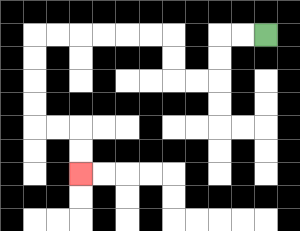{'start': '[11, 1]', 'end': '[3, 7]', 'path_directions': 'L,L,D,D,L,L,U,U,L,L,L,L,L,L,D,D,D,D,R,R,D,D', 'path_coordinates': '[[11, 1], [10, 1], [9, 1], [9, 2], [9, 3], [8, 3], [7, 3], [7, 2], [7, 1], [6, 1], [5, 1], [4, 1], [3, 1], [2, 1], [1, 1], [1, 2], [1, 3], [1, 4], [1, 5], [2, 5], [3, 5], [3, 6], [3, 7]]'}